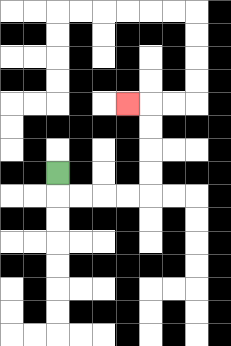{'start': '[2, 7]', 'end': '[5, 4]', 'path_directions': 'D,R,R,R,R,U,U,U,U,L', 'path_coordinates': '[[2, 7], [2, 8], [3, 8], [4, 8], [5, 8], [6, 8], [6, 7], [6, 6], [6, 5], [6, 4], [5, 4]]'}